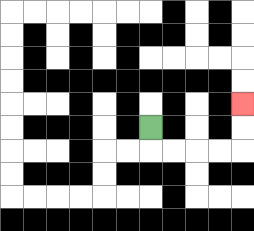{'start': '[6, 5]', 'end': '[10, 4]', 'path_directions': 'D,R,R,R,R,U,U', 'path_coordinates': '[[6, 5], [6, 6], [7, 6], [8, 6], [9, 6], [10, 6], [10, 5], [10, 4]]'}